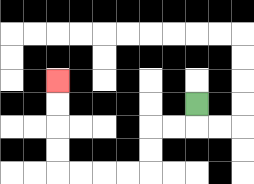{'start': '[8, 4]', 'end': '[2, 3]', 'path_directions': 'D,L,L,D,D,L,L,L,L,U,U,U,U', 'path_coordinates': '[[8, 4], [8, 5], [7, 5], [6, 5], [6, 6], [6, 7], [5, 7], [4, 7], [3, 7], [2, 7], [2, 6], [2, 5], [2, 4], [2, 3]]'}